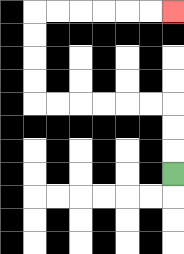{'start': '[7, 7]', 'end': '[7, 0]', 'path_directions': 'U,U,U,L,L,L,L,L,L,U,U,U,U,R,R,R,R,R,R', 'path_coordinates': '[[7, 7], [7, 6], [7, 5], [7, 4], [6, 4], [5, 4], [4, 4], [3, 4], [2, 4], [1, 4], [1, 3], [1, 2], [1, 1], [1, 0], [2, 0], [3, 0], [4, 0], [5, 0], [6, 0], [7, 0]]'}